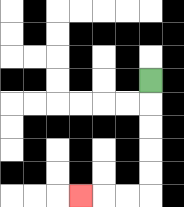{'start': '[6, 3]', 'end': '[3, 8]', 'path_directions': 'D,D,D,D,D,L,L,L', 'path_coordinates': '[[6, 3], [6, 4], [6, 5], [6, 6], [6, 7], [6, 8], [5, 8], [4, 8], [3, 8]]'}